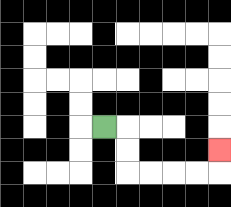{'start': '[4, 5]', 'end': '[9, 6]', 'path_directions': 'R,D,D,R,R,R,R,U', 'path_coordinates': '[[4, 5], [5, 5], [5, 6], [5, 7], [6, 7], [7, 7], [8, 7], [9, 7], [9, 6]]'}